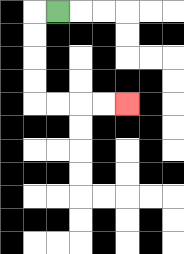{'start': '[2, 0]', 'end': '[5, 4]', 'path_directions': 'L,D,D,D,D,R,R,R,R', 'path_coordinates': '[[2, 0], [1, 0], [1, 1], [1, 2], [1, 3], [1, 4], [2, 4], [3, 4], [4, 4], [5, 4]]'}